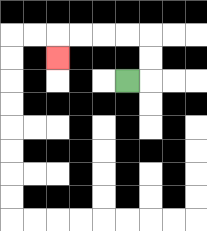{'start': '[5, 3]', 'end': '[2, 2]', 'path_directions': 'R,U,U,L,L,L,L,D', 'path_coordinates': '[[5, 3], [6, 3], [6, 2], [6, 1], [5, 1], [4, 1], [3, 1], [2, 1], [2, 2]]'}